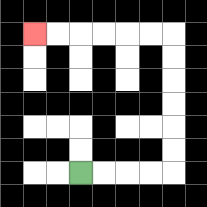{'start': '[3, 7]', 'end': '[1, 1]', 'path_directions': 'R,R,R,R,U,U,U,U,U,U,L,L,L,L,L,L', 'path_coordinates': '[[3, 7], [4, 7], [5, 7], [6, 7], [7, 7], [7, 6], [7, 5], [7, 4], [7, 3], [7, 2], [7, 1], [6, 1], [5, 1], [4, 1], [3, 1], [2, 1], [1, 1]]'}